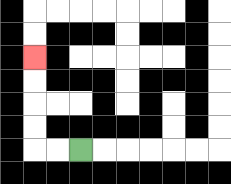{'start': '[3, 6]', 'end': '[1, 2]', 'path_directions': 'L,L,U,U,U,U', 'path_coordinates': '[[3, 6], [2, 6], [1, 6], [1, 5], [1, 4], [1, 3], [1, 2]]'}